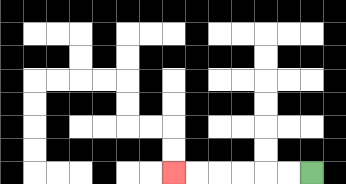{'start': '[13, 7]', 'end': '[7, 7]', 'path_directions': 'L,L,L,L,L,L', 'path_coordinates': '[[13, 7], [12, 7], [11, 7], [10, 7], [9, 7], [8, 7], [7, 7]]'}